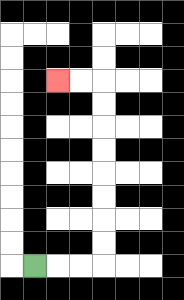{'start': '[1, 11]', 'end': '[2, 3]', 'path_directions': 'R,R,R,U,U,U,U,U,U,U,U,L,L', 'path_coordinates': '[[1, 11], [2, 11], [3, 11], [4, 11], [4, 10], [4, 9], [4, 8], [4, 7], [4, 6], [4, 5], [4, 4], [4, 3], [3, 3], [2, 3]]'}